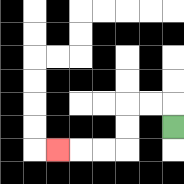{'start': '[7, 5]', 'end': '[2, 6]', 'path_directions': 'U,L,L,D,D,L,L,L', 'path_coordinates': '[[7, 5], [7, 4], [6, 4], [5, 4], [5, 5], [5, 6], [4, 6], [3, 6], [2, 6]]'}